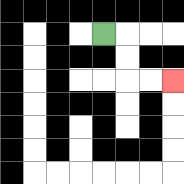{'start': '[4, 1]', 'end': '[7, 3]', 'path_directions': 'R,D,D,R,R', 'path_coordinates': '[[4, 1], [5, 1], [5, 2], [5, 3], [6, 3], [7, 3]]'}